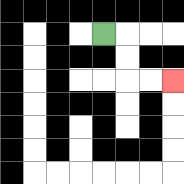{'start': '[4, 1]', 'end': '[7, 3]', 'path_directions': 'R,D,D,R,R', 'path_coordinates': '[[4, 1], [5, 1], [5, 2], [5, 3], [6, 3], [7, 3]]'}